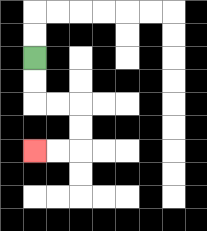{'start': '[1, 2]', 'end': '[1, 6]', 'path_directions': 'D,D,R,R,D,D,L,L', 'path_coordinates': '[[1, 2], [1, 3], [1, 4], [2, 4], [3, 4], [3, 5], [3, 6], [2, 6], [1, 6]]'}